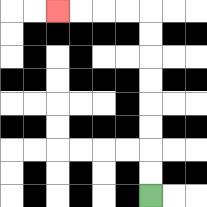{'start': '[6, 8]', 'end': '[2, 0]', 'path_directions': 'U,U,U,U,U,U,U,U,L,L,L,L', 'path_coordinates': '[[6, 8], [6, 7], [6, 6], [6, 5], [6, 4], [6, 3], [6, 2], [6, 1], [6, 0], [5, 0], [4, 0], [3, 0], [2, 0]]'}